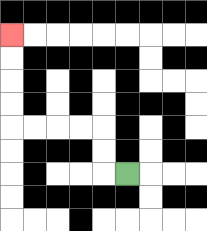{'start': '[5, 7]', 'end': '[0, 1]', 'path_directions': 'L,U,U,L,L,L,L,U,U,U,U', 'path_coordinates': '[[5, 7], [4, 7], [4, 6], [4, 5], [3, 5], [2, 5], [1, 5], [0, 5], [0, 4], [0, 3], [0, 2], [0, 1]]'}